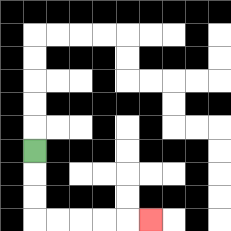{'start': '[1, 6]', 'end': '[6, 9]', 'path_directions': 'D,D,D,R,R,R,R,R', 'path_coordinates': '[[1, 6], [1, 7], [1, 8], [1, 9], [2, 9], [3, 9], [4, 9], [5, 9], [6, 9]]'}